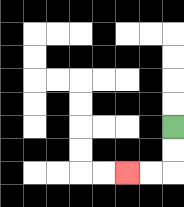{'start': '[7, 5]', 'end': '[5, 7]', 'path_directions': 'D,D,L,L', 'path_coordinates': '[[7, 5], [7, 6], [7, 7], [6, 7], [5, 7]]'}